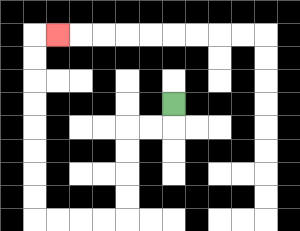{'start': '[7, 4]', 'end': '[2, 1]', 'path_directions': 'D,L,L,D,D,D,D,L,L,L,L,U,U,U,U,U,U,U,U,R', 'path_coordinates': '[[7, 4], [7, 5], [6, 5], [5, 5], [5, 6], [5, 7], [5, 8], [5, 9], [4, 9], [3, 9], [2, 9], [1, 9], [1, 8], [1, 7], [1, 6], [1, 5], [1, 4], [1, 3], [1, 2], [1, 1], [2, 1]]'}